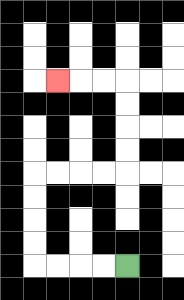{'start': '[5, 11]', 'end': '[2, 3]', 'path_directions': 'L,L,L,L,U,U,U,U,R,R,R,R,U,U,U,U,L,L,L', 'path_coordinates': '[[5, 11], [4, 11], [3, 11], [2, 11], [1, 11], [1, 10], [1, 9], [1, 8], [1, 7], [2, 7], [3, 7], [4, 7], [5, 7], [5, 6], [5, 5], [5, 4], [5, 3], [4, 3], [3, 3], [2, 3]]'}